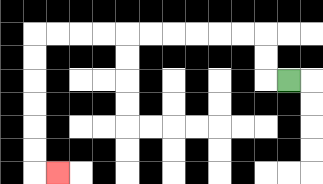{'start': '[12, 3]', 'end': '[2, 7]', 'path_directions': 'L,U,U,L,L,L,L,L,L,L,L,L,L,D,D,D,D,D,D,R', 'path_coordinates': '[[12, 3], [11, 3], [11, 2], [11, 1], [10, 1], [9, 1], [8, 1], [7, 1], [6, 1], [5, 1], [4, 1], [3, 1], [2, 1], [1, 1], [1, 2], [1, 3], [1, 4], [1, 5], [1, 6], [1, 7], [2, 7]]'}